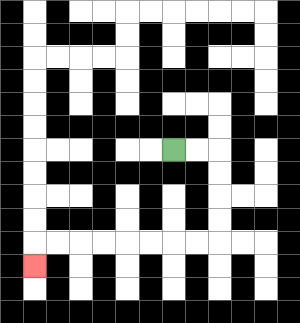{'start': '[7, 6]', 'end': '[1, 11]', 'path_directions': 'R,R,D,D,D,D,L,L,L,L,L,L,L,L,D', 'path_coordinates': '[[7, 6], [8, 6], [9, 6], [9, 7], [9, 8], [9, 9], [9, 10], [8, 10], [7, 10], [6, 10], [5, 10], [4, 10], [3, 10], [2, 10], [1, 10], [1, 11]]'}